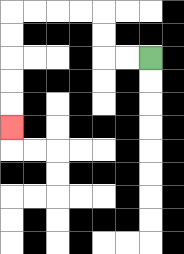{'start': '[6, 2]', 'end': '[0, 5]', 'path_directions': 'L,L,U,U,L,L,L,L,D,D,D,D,D', 'path_coordinates': '[[6, 2], [5, 2], [4, 2], [4, 1], [4, 0], [3, 0], [2, 0], [1, 0], [0, 0], [0, 1], [0, 2], [0, 3], [0, 4], [0, 5]]'}